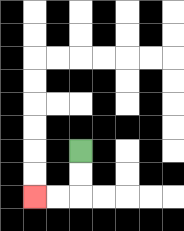{'start': '[3, 6]', 'end': '[1, 8]', 'path_directions': 'D,D,L,L', 'path_coordinates': '[[3, 6], [3, 7], [3, 8], [2, 8], [1, 8]]'}